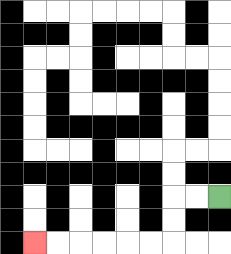{'start': '[9, 8]', 'end': '[1, 10]', 'path_directions': 'L,L,D,D,L,L,L,L,L,L', 'path_coordinates': '[[9, 8], [8, 8], [7, 8], [7, 9], [7, 10], [6, 10], [5, 10], [4, 10], [3, 10], [2, 10], [1, 10]]'}